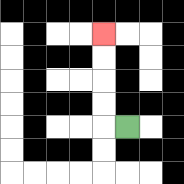{'start': '[5, 5]', 'end': '[4, 1]', 'path_directions': 'L,U,U,U,U', 'path_coordinates': '[[5, 5], [4, 5], [4, 4], [4, 3], [4, 2], [4, 1]]'}